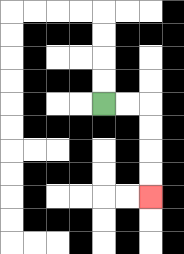{'start': '[4, 4]', 'end': '[6, 8]', 'path_directions': 'R,R,D,D,D,D', 'path_coordinates': '[[4, 4], [5, 4], [6, 4], [6, 5], [6, 6], [6, 7], [6, 8]]'}